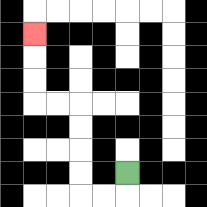{'start': '[5, 7]', 'end': '[1, 1]', 'path_directions': 'D,L,L,U,U,U,U,L,L,U,U,U', 'path_coordinates': '[[5, 7], [5, 8], [4, 8], [3, 8], [3, 7], [3, 6], [3, 5], [3, 4], [2, 4], [1, 4], [1, 3], [1, 2], [1, 1]]'}